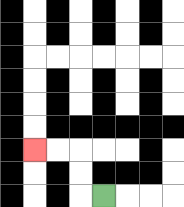{'start': '[4, 8]', 'end': '[1, 6]', 'path_directions': 'L,U,U,L,L', 'path_coordinates': '[[4, 8], [3, 8], [3, 7], [3, 6], [2, 6], [1, 6]]'}